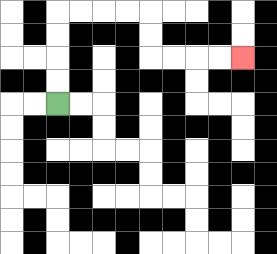{'start': '[2, 4]', 'end': '[10, 2]', 'path_directions': 'U,U,U,U,R,R,R,R,D,D,R,R,R,R', 'path_coordinates': '[[2, 4], [2, 3], [2, 2], [2, 1], [2, 0], [3, 0], [4, 0], [5, 0], [6, 0], [6, 1], [6, 2], [7, 2], [8, 2], [9, 2], [10, 2]]'}